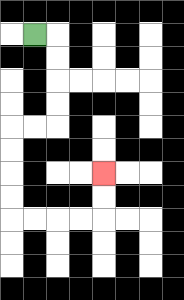{'start': '[1, 1]', 'end': '[4, 7]', 'path_directions': 'R,D,D,D,D,L,L,D,D,D,D,R,R,R,R,U,U', 'path_coordinates': '[[1, 1], [2, 1], [2, 2], [2, 3], [2, 4], [2, 5], [1, 5], [0, 5], [0, 6], [0, 7], [0, 8], [0, 9], [1, 9], [2, 9], [3, 9], [4, 9], [4, 8], [4, 7]]'}